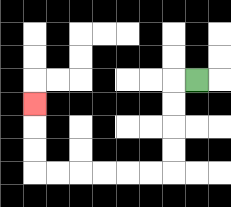{'start': '[8, 3]', 'end': '[1, 4]', 'path_directions': 'L,D,D,D,D,L,L,L,L,L,L,U,U,U', 'path_coordinates': '[[8, 3], [7, 3], [7, 4], [7, 5], [7, 6], [7, 7], [6, 7], [5, 7], [4, 7], [3, 7], [2, 7], [1, 7], [1, 6], [1, 5], [1, 4]]'}